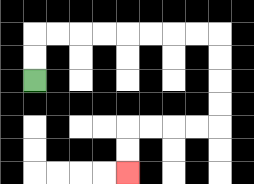{'start': '[1, 3]', 'end': '[5, 7]', 'path_directions': 'U,U,R,R,R,R,R,R,R,R,D,D,D,D,L,L,L,L,D,D', 'path_coordinates': '[[1, 3], [1, 2], [1, 1], [2, 1], [3, 1], [4, 1], [5, 1], [6, 1], [7, 1], [8, 1], [9, 1], [9, 2], [9, 3], [9, 4], [9, 5], [8, 5], [7, 5], [6, 5], [5, 5], [5, 6], [5, 7]]'}